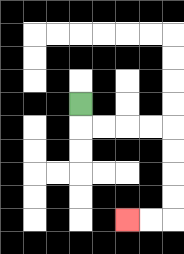{'start': '[3, 4]', 'end': '[5, 9]', 'path_directions': 'D,R,R,R,R,D,D,D,D,L,L', 'path_coordinates': '[[3, 4], [3, 5], [4, 5], [5, 5], [6, 5], [7, 5], [7, 6], [7, 7], [7, 8], [7, 9], [6, 9], [5, 9]]'}